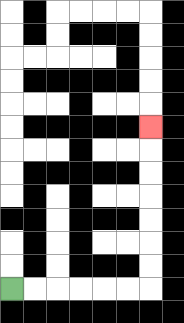{'start': '[0, 12]', 'end': '[6, 5]', 'path_directions': 'R,R,R,R,R,R,U,U,U,U,U,U,U', 'path_coordinates': '[[0, 12], [1, 12], [2, 12], [3, 12], [4, 12], [5, 12], [6, 12], [6, 11], [6, 10], [6, 9], [6, 8], [6, 7], [6, 6], [6, 5]]'}